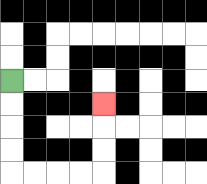{'start': '[0, 3]', 'end': '[4, 4]', 'path_directions': 'D,D,D,D,R,R,R,R,U,U,U', 'path_coordinates': '[[0, 3], [0, 4], [0, 5], [0, 6], [0, 7], [1, 7], [2, 7], [3, 7], [4, 7], [4, 6], [4, 5], [4, 4]]'}